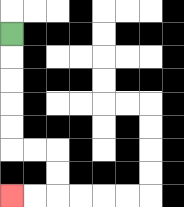{'start': '[0, 1]', 'end': '[0, 8]', 'path_directions': 'D,D,D,D,D,R,R,D,D,L,L', 'path_coordinates': '[[0, 1], [0, 2], [0, 3], [0, 4], [0, 5], [0, 6], [1, 6], [2, 6], [2, 7], [2, 8], [1, 8], [0, 8]]'}